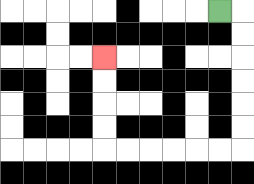{'start': '[9, 0]', 'end': '[4, 2]', 'path_directions': 'R,D,D,D,D,D,D,L,L,L,L,L,L,U,U,U,U', 'path_coordinates': '[[9, 0], [10, 0], [10, 1], [10, 2], [10, 3], [10, 4], [10, 5], [10, 6], [9, 6], [8, 6], [7, 6], [6, 6], [5, 6], [4, 6], [4, 5], [4, 4], [4, 3], [4, 2]]'}